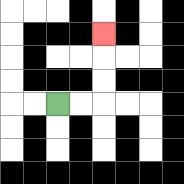{'start': '[2, 4]', 'end': '[4, 1]', 'path_directions': 'R,R,U,U,U', 'path_coordinates': '[[2, 4], [3, 4], [4, 4], [4, 3], [4, 2], [4, 1]]'}